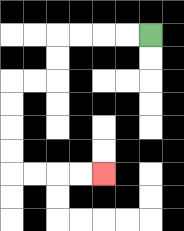{'start': '[6, 1]', 'end': '[4, 7]', 'path_directions': 'L,L,L,L,D,D,L,L,D,D,D,D,R,R,R,R', 'path_coordinates': '[[6, 1], [5, 1], [4, 1], [3, 1], [2, 1], [2, 2], [2, 3], [1, 3], [0, 3], [0, 4], [0, 5], [0, 6], [0, 7], [1, 7], [2, 7], [3, 7], [4, 7]]'}